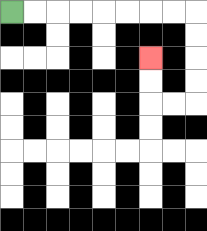{'start': '[0, 0]', 'end': '[6, 2]', 'path_directions': 'R,R,R,R,R,R,R,R,D,D,D,D,L,L,U,U', 'path_coordinates': '[[0, 0], [1, 0], [2, 0], [3, 0], [4, 0], [5, 0], [6, 0], [7, 0], [8, 0], [8, 1], [8, 2], [8, 3], [8, 4], [7, 4], [6, 4], [6, 3], [6, 2]]'}